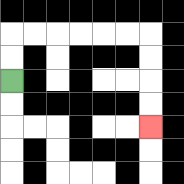{'start': '[0, 3]', 'end': '[6, 5]', 'path_directions': 'U,U,R,R,R,R,R,R,D,D,D,D', 'path_coordinates': '[[0, 3], [0, 2], [0, 1], [1, 1], [2, 1], [3, 1], [4, 1], [5, 1], [6, 1], [6, 2], [6, 3], [6, 4], [6, 5]]'}